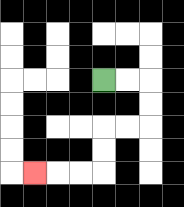{'start': '[4, 3]', 'end': '[1, 7]', 'path_directions': 'R,R,D,D,L,L,D,D,L,L,L', 'path_coordinates': '[[4, 3], [5, 3], [6, 3], [6, 4], [6, 5], [5, 5], [4, 5], [4, 6], [4, 7], [3, 7], [2, 7], [1, 7]]'}